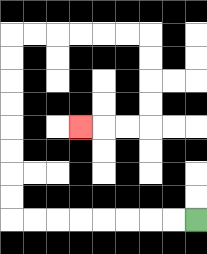{'start': '[8, 9]', 'end': '[3, 5]', 'path_directions': 'L,L,L,L,L,L,L,L,U,U,U,U,U,U,U,U,R,R,R,R,R,R,D,D,D,D,L,L,L', 'path_coordinates': '[[8, 9], [7, 9], [6, 9], [5, 9], [4, 9], [3, 9], [2, 9], [1, 9], [0, 9], [0, 8], [0, 7], [0, 6], [0, 5], [0, 4], [0, 3], [0, 2], [0, 1], [1, 1], [2, 1], [3, 1], [4, 1], [5, 1], [6, 1], [6, 2], [6, 3], [6, 4], [6, 5], [5, 5], [4, 5], [3, 5]]'}